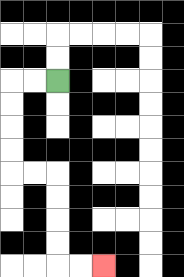{'start': '[2, 3]', 'end': '[4, 11]', 'path_directions': 'L,L,D,D,D,D,R,R,D,D,D,D,R,R', 'path_coordinates': '[[2, 3], [1, 3], [0, 3], [0, 4], [0, 5], [0, 6], [0, 7], [1, 7], [2, 7], [2, 8], [2, 9], [2, 10], [2, 11], [3, 11], [4, 11]]'}